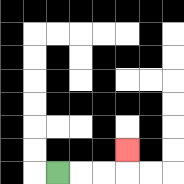{'start': '[2, 7]', 'end': '[5, 6]', 'path_directions': 'R,R,R,U', 'path_coordinates': '[[2, 7], [3, 7], [4, 7], [5, 7], [5, 6]]'}